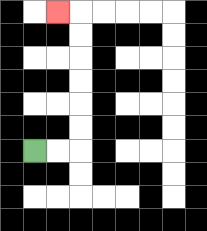{'start': '[1, 6]', 'end': '[2, 0]', 'path_directions': 'R,R,U,U,U,U,U,U,L', 'path_coordinates': '[[1, 6], [2, 6], [3, 6], [3, 5], [3, 4], [3, 3], [3, 2], [3, 1], [3, 0], [2, 0]]'}